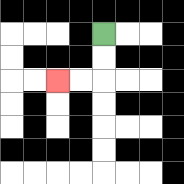{'start': '[4, 1]', 'end': '[2, 3]', 'path_directions': 'D,D,L,L', 'path_coordinates': '[[4, 1], [4, 2], [4, 3], [3, 3], [2, 3]]'}